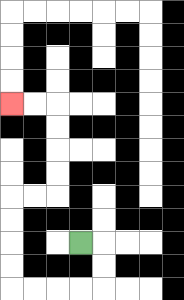{'start': '[3, 10]', 'end': '[0, 4]', 'path_directions': 'R,D,D,L,L,L,L,U,U,U,U,R,R,U,U,U,U,L,L', 'path_coordinates': '[[3, 10], [4, 10], [4, 11], [4, 12], [3, 12], [2, 12], [1, 12], [0, 12], [0, 11], [0, 10], [0, 9], [0, 8], [1, 8], [2, 8], [2, 7], [2, 6], [2, 5], [2, 4], [1, 4], [0, 4]]'}